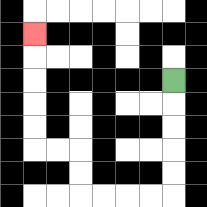{'start': '[7, 3]', 'end': '[1, 1]', 'path_directions': 'D,D,D,D,D,L,L,L,L,U,U,L,L,U,U,U,U,U', 'path_coordinates': '[[7, 3], [7, 4], [7, 5], [7, 6], [7, 7], [7, 8], [6, 8], [5, 8], [4, 8], [3, 8], [3, 7], [3, 6], [2, 6], [1, 6], [1, 5], [1, 4], [1, 3], [1, 2], [1, 1]]'}